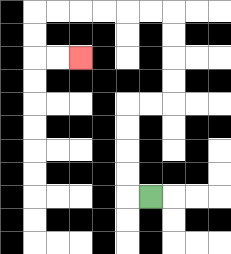{'start': '[6, 8]', 'end': '[3, 2]', 'path_directions': 'L,U,U,U,U,R,R,U,U,U,U,L,L,L,L,L,L,D,D,R,R', 'path_coordinates': '[[6, 8], [5, 8], [5, 7], [5, 6], [5, 5], [5, 4], [6, 4], [7, 4], [7, 3], [7, 2], [7, 1], [7, 0], [6, 0], [5, 0], [4, 0], [3, 0], [2, 0], [1, 0], [1, 1], [1, 2], [2, 2], [3, 2]]'}